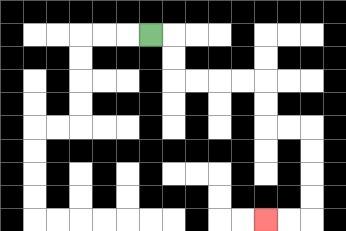{'start': '[6, 1]', 'end': '[11, 9]', 'path_directions': 'R,D,D,R,R,R,R,D,D,R,R,D,D,D,D,L,L', 'path_coordinates': '[[6, 1], [7, 1], [7, 2], [7, 3], [8, 3], [9, 3], [10, 3], [11, 3], [11, 4], [11, 5], [12, 5], [13, 5], [13, 6], [13, 7], [13, 8], [13, 9], [12, 9], [11, 9]]'}